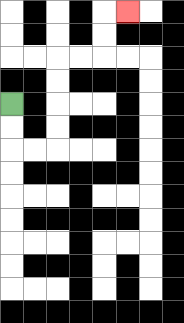{'start': '[0, 4]', 'end': '[5, 0]', 'path_directions': 'D,D,R,R,U,U,U,U,R,R,U,U,R', 'path_coordinates': '[[0, 4], [0, 5], [0, 6], [1, 6], [2, 6], [2, 5], [2, 4], [2, 3], [2, 2], [3, 2], [4, 2], [4, 1], [4, 0], [5, 0]]'}